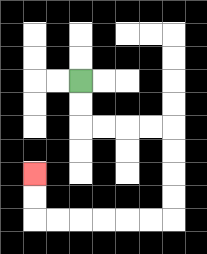{'start': '[3, 3]', 'end': '[1, 7]', 'path_directions': 'D,D,R,R,R,R,D,D,D,D,L,L,L,L,L,L,U,U', 'path_coordinates': '[[3, 3], [3, 4], [3, 5], [4, 5], [5, 5], [6, 5], [7, 5], [7, 6], [7, 7], [7, 8], [7, 9], [6, 9], [5, 9], [4, 9], [3, 9], [2, 9], [1, 9], [1, 8], [1, 7]]'}